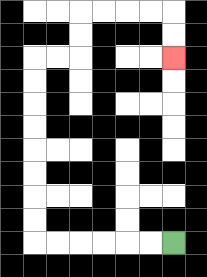{'start': '[7, 10]', 'end': '[7, 2]', 'path_directions': 'L,L,L,L,L,L,U,U,U,U,U,U,U,U,R,R,U,U,R,R,R,R,D,D', 'path_coordinates': '[[7, 10], [6, 10], [5, 10], [4, 10], [3, 10], [2, 10], [1, 10], [1, 9], [1, 8], [1, 7], [1, 6], [1, 5], [1, 4], [1, 3], [1, 2], [2, 2], [3, 2], [3, 1], [3, 0], [4, 0], [5, 0], [6, 0], [7, 0], [7, 1], [7, 2]]'}